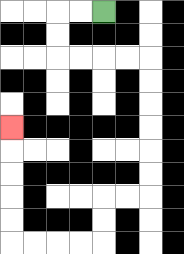{'start': '[4, 0]', 'end': '[0, 5]', 'path_directions': 'L,L,D,D,R,R,R,R,D,D,D,D,D,D,L,L,D,D,L,L,L,L,U,U,U,U,U', 'path_coordinates': '[[4, 0], [3, 0], [2, 0], [2, 1], [2, 2], [3, 2], [4, 2], [5, 2], [6, 2], [6, 3], [6, 4], [6, 5], [6, 6], [6, 7], [6, 8], [5, 8], [4, 8], [4, 9], [4, 10], [3, 10], [2, 10], [1, 10], [0, 10], [0, 9], [0, 8], [0, 7], [0, 6], [0, 5]]'}